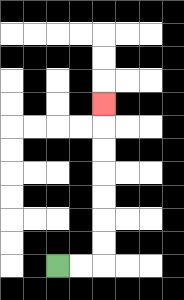{'start': '[2, 11]', 'end': '[4, 4]', 'path_directions': 'R,R,U,U,U,U,U,U,U', 'path_coordinates': '[[2, 11], [3, 11], [4, 11], [4, 10], [4, 9], [4, 8], [4, 7], [4, 6], [4, 5], [4, 4]]'}